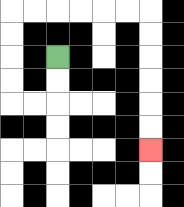{'start': '[2, 2]', 'end': '[6, 6]', 'path_directions': 'D,D,L,L,U,U,U,U,R,R,R,R,R,R,D,D,D,D,D,D', 'path_coordinates': '[[2, 2], [2, 3], [2, 4], [1, 4], [0, 4], [0, 3], [0, 2], [0, 1], [0, 0], [1, 0], [2, 0], [3, 0], [4, 0], [5, 0], [6, 0], [6, 1], [6, 2], [6, 3], [6, 4], [6, 5], [6, 6]]'}